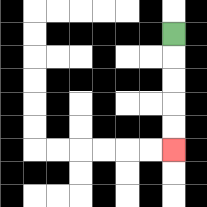{'start': '[7, 1]', 'end': '[7, 6]', 'path_directions': 'D,D,D,D,D', 'path_coordinates': '[[7, 1], [7, 2], [7, 3], [7, 4], [7, 5], [7, 6]]'}